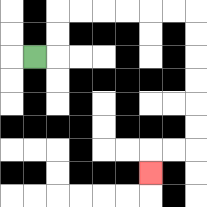{'start': '[1, 2]', 'end': '[6, 7]', 'path_directions': 'R,U,U,R,R,R,R,R,R,D,D,D,D,D,D,L,L,D', 'path_coordinates': '[[1, 2], [2, 2], [2, 1], [2, 0], [3, 0], [4, 0], [5, 0], [6, 0], [7, 0], [8, 0], [8, 1], [8, 2], [8, 3], [8, 4], [8, 5], [8, 6], [7, 6], [6, 6], [6, 7]]'}